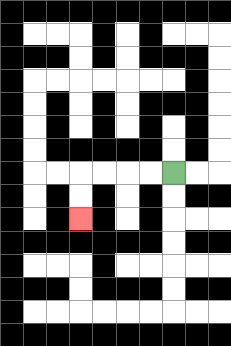{'start': '[7, 7]', 'end': '[3, 9]', 'path_directions': 'L,L,L,L,D,D', 'path_coordinates': '[[7, 7], [6, 7], [5, 7], [4, 7], [3, 7], [3, 8], [3, 9]]'}